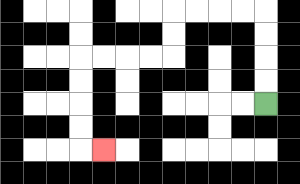{'start': '[11, 4]', 'end': '[4, 6]', 'path_directions': 'U,U,U,U,L,L,L,L,D,D,L,L,L,L,D,D,D,D,R', 'path_coordinates': '[[11, 4], [11, 3], [11, 2], [11, 1], [11, 0], [10, 0], [9, 0], [8, 0], [7, 0], [7, 1], [7, 2], [6, 2], [5, 2], [4, 2], [3, 2], [3, 3], [3, 4], [3, 5], [3, 6], [4, 6]]'}